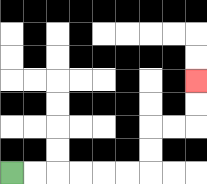{'start': '[0, 7]', 'end': '[8, 3]', 'path_directions': 'R,R,R,R,R,R,U,U,R,R,U,U', 'path_coordinates': '[[0, 7], [1, 7], [2, 7], [3, 7], [4, 7], [5, 7], [6, 7], [6, 6], [6, 5], [7, 5], [8, 5], [8, 4], [8, 3]]'}